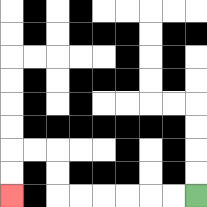{'start': '[8, 8]', 'end': '[0, 8]', 'path_directions': 'L,L,L,L,L,L,U,U,L,L,D,D', 'path_coordinates': '[[8, 8], [7, 8], [6, 8], [5, 8], [4, 8], [3, 8], [2, 8], [2, 7], [2, 6], [1, 6], [0, 6], [0, 7], [0, 8]]'}